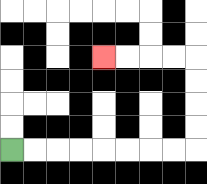{'start': '[0, 6]', 'end': '[4, 2]', 'path_directions': 'R,R,R,R,R,R,R,R,U,U,U,U,L,L,L,L', 'path_coordinates': '[[0, 6], [1, 6], [2, 6], [3, 6], [4, 6], [5, 6], [6, 6], [7, 6], [8, 6], [8, 5], [8, 4], [8, 3], [8, 2], [7, 2], [6, 2], [5, 2], [4, 2]]'}